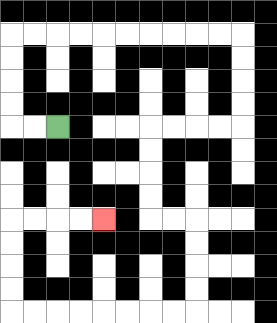{'start': '[2, 5]', 'end': '[4, 9]', 'path_directions': 'L,L,U,U,U,U,R,R,R,R,R,R,R,R,R,R,D,D,D,D,L,L,L,L,D,D,D,D,R,R,D,D,D,D,L,L,L,L,L,L,L,L,U,U,U,U,R,R,R,R', 'path_coordinates': '[[2, 5], [1, 5], [0, 5], [0, 4], [0, 3], [0, 2], [0, 1], [1, 1], [2, 1], [3, 1], [4, 1], [5, 1], [6, 1], [7, 1], [8, 1], [9, 1], [10, 1], [10, 2], [10, 3], [10, 4], [10, 5], [9, 5], [8, 5], [7, 5], [6, 5], [6, 6], [6, 7], [6, 8], [6, 9], [7, 9], [8, 9], [8, 10], [8, 11], [8, 12], [8, 13], [7, 13], [6, 13], [5, 13], [4, 13], [3, 13], [2, 13], [1, 13], [0, 13], [0, 12], [0, 11], [0, 10], [0, 9], [1, 9], [2, 9], [3, 9], [4, 9]]'}